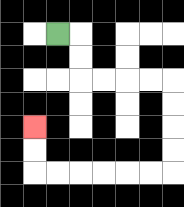{'start': '[2, 1]', 'end': '[1, 5]', 'path_directions': 'R,D,D,R,R,R,R,D,D,D,D,L,L,L,L,L,L,U,U', 'path_coordinates': '[[2, 1], [3, 1], [3, 2], [3, 3], [4, 3], [5, 3], [6, 3], [7, 3], [7, 4], [7, 5], [7, 6], [7, 7], [6, 7], [5, 7], [4, 7], [3, 7], [2, 7], [1, 7], [1, 6], [1, 5]]'}